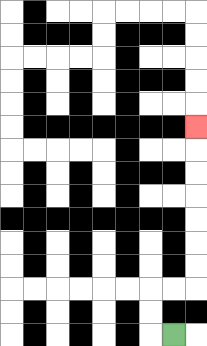{'start': '[7, 14]', 'end': '[8, 5]', 'path_directions': 'L,U,U,R,R,U,U,U,U,U,U,U', 'path_coordinates': '[[7, 14], [6, 14], [6, 13], [6, 12], [7, 12], [8, 12], [8, 11], [8, 10], [8, 9], [8, 8], [8, 7], [8, 6], [8, 5]]'}